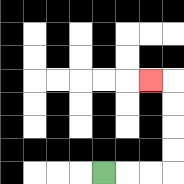{'start': '[4, 7]', 'end': '[6, 3]', 'path_directions': 'R,R,R,U,U,U,U,L', 'path_coordinates': '[[4, 7], [5, 7], [6, 7], [7, 7], [7, 6], [7, 5], [7, 4], [7, 3], [6, 3]]'}